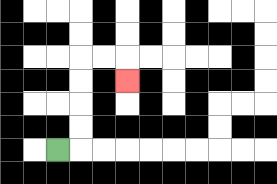{'start': '[2, 6]', 'end': '[5, 3]', 'path_directions': 'R,U,U,U,U,R,R,D', 'path_coordinates': '[[2, 6], [3, 6], [3, 5], [3, 4], [3, 3], [3, 2], [4, 2], [5, 2], [5, 3]]'}